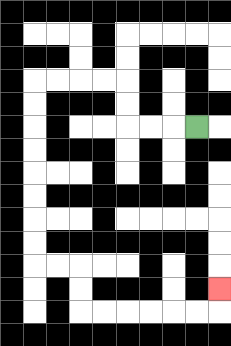{'start': '[8, 5]', 'end': '[9, 12]', 'path_directions': 'L,L,L,U,U,L,L,L,L,D,D,D,D,D,D,D,D,R,R,D,D,R,R,R,R,R,R,U', 'path_coordinates': '[[8, 5], [7, 5], [6, 5], [5, 5], [5, 4], [5, 3], [4, 3], [3, 3], [2, 3], [1, 3], [1, 4], [1, 5], [1, 6], [1, 7], [1, 8], [1, 9], [1, 10], [1, 11], [2, 11], [3, 11], [3, 12], [3, 13], [4, 13], [5, 13], [6, 13], [7, 13], [8, 13], [9, 13], [9, 12]]'}